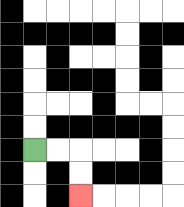{'start': '[1, 6]', 'end': '[3, 8]', 'path_directions': 'R,R,D,D', 'path_coordinates': '[[1, 6], [2, 6], [3, 6], [3, 7], [3, 8]]'}